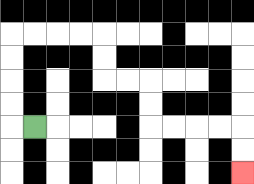{'start': '[1, 5]', 'end': '[10, 7]', 'path_directions': 'L,U,U,U,U,R,R,R,R,D,D,R,R,D,D,R,R,R,R,D,D', 'path_coordinates': '[[1, 5], [0, 5], [0, 4], [0, 3], [0, 2], [0, 1], [1, 1], [2, 1], [3, 1], [4, 1], [4, 2], [4, 3], [5, 3], [6, 3], [6, 4], [6, 5], [7, 5], [8, 5], [9, 5], [10, 5], [10, 6], [10, 7]]'}